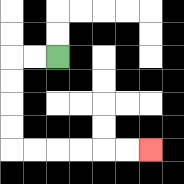{'start': '[2, 2]', 'end': '[6, 6]', 'path_directions': 'L,L,D,D,D,D,R,R,R,R,R,R', 'path_coordinates': '[[2, 2], [1, 2], [0, 2], [0, 3], [0, 4], [0, 5], [0, 6], [1, 6], [2, 6], [3, 6], [4, 6], [5, 6], [6, 6]]'}